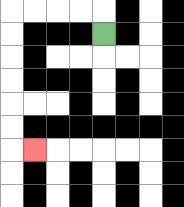{'start': '[4, 1]', 'end': '[1, 6]', 'path_directions': 'U,L,L,L,L,D,D,D,D,D,D,R', 'path_coordinates': '[[4, 1], [4, 0], [3, 0], [2, 0], [1, 0], [0, 0], [0, 1], [0, 2], [0, 3], [0, 4], [0, 5], [0, 6], [1, 6]]'}